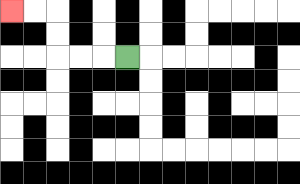{'start': '[5, 2]', 'end': '[0, 0]', 'path_directions': 'L,L,L,U,U,L,L', 'path_coordinates': '[[5, 2], [4, 2], [3, 2], [2, 2], [2, 1], [2, 0], [1, 0], [0, 0]]'}